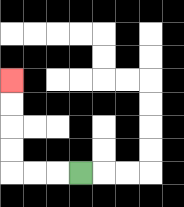{'start': '[3, 7]', 'end': '[0, 3]', 'path_directions': 'L,L,L,U,U,U,U', 'path_coordinates': '[[3, 7], [2, 7], [1, 7], [0, 7], [0, 6], [0, 5], [0, 4], [0, 3]]'}